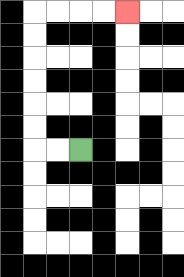{'start': '[3, 6]', 'end': '[5, 0]', 'path_directions': 'L,L,U,U,U,U,U,U,R,R,R,R', 'path_coordinates': '[[3, 6], [2, 6], [1, 6], [1, 5], [1, 4], [1, 3], [1, 2], [1, 1], [1, 0], [2, 0], [3, 0], [4, 0], [5, 0]]'}